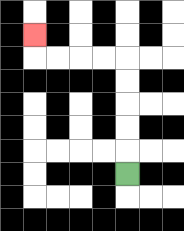{'start': '[5, 7]', 'end': '[1, 1]', 'path_directions': 'U,U,U,U,U,L,L,L,L,U', 'path_coordinates': '[[5, 7], [5, 6], [5, 5], [5, 4], [5, 3], [5, 2], [4, 2], [3, 2], [2, 2], [1, 2], [1, 1]]'}